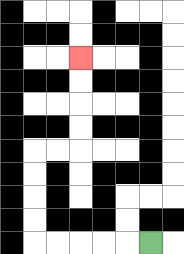{'start': '[6, 10]', 'end': '[3, 2]', 'path_directions': 'L,L,L,L,L,U,U,U,U,R,R,U,U,U,U', 'path_coordinates': '[[6, 10], [5, 10], [4, 10], [3, 10], [2, 10], [1, 10], [1, 9], [1, 8], [1, 7], [1, 6], [2, 6], [3, 6], [3, 5], [3, 4], [3, 3], [3, 2]]'}